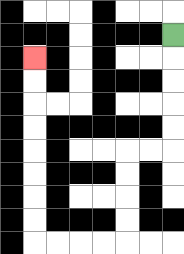{'start': '[7, 1]', 'end': '[1, 2]', 'path_directions': 'D,D,D,D,D,L,L,D,D,D,D,L,L,L,L,U,U,U,U,U,U,U,U', 'path_coordinates': '[[7, 1], [7, 2], [7, 3], [7, 4], [7, 5], [7, 6], [6, 6], [5, 6], [5, 7], [5, 8], [5, 9], [5, 10], [4, 10], [3, 10], [2, 10], [1, 10], [1, 9], [1, 8], [1, 7], [1, 6], [1, 5], [1, 4], [1, 3], [1, 2]]'}